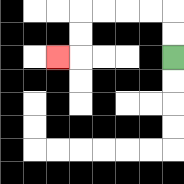{'start': '[7, 2]', 'end': '[2, 2]', 'path_directions': 'U,U,L,L,L,L,D,D,L', 'path_coordinates': '[[7, 2], [7, 1], [7, 0], [6, 0], [5, 0], [4, 0], [3, 0], [3, 1], [3, 2], [2, 2]]'}